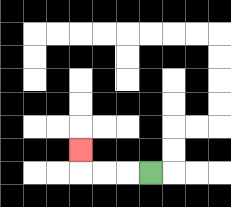{'start': '[6, 7]', 'end': '[3, 6]', 'path_directions': 'L,L,L,U', 'path_coordinates': '[[6, 7], [5, 7], [4, 7], [3, 7], [3, 6]]'}